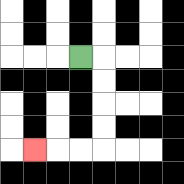{'start': '[3, 2]', 'end': '[1, 6]', 'path_directions': 'R,D,D,D,D,L,L,L', 'path_coordinates': '[[3, 2], [4, 2], [4, 3], [4, 4], [4, 5], [4, 6], [3, 6], [2, 6], [1, 6]]'}